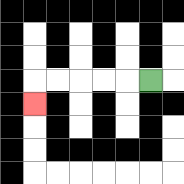{'start': '[6, 3]', 'end': '[1, 4]', 'path_directions': 'L,L,L,L,L,D', 'path_coordinates': '[[6, 3], [5, 3], [4, 3], [3, 3], [2, 3], [1, 3], [1, 4]]'}